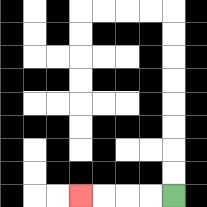{'start': '[7, 8]', 'end': '[3, 8]', 'path_directions': 'L,L,L,L', 'path_coordinates': '[[7, 8], [6, 8], [5, 8], [4, 8], [3, 8]]'}